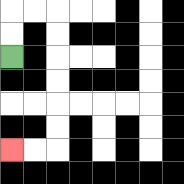{'start': '[0, 2]', 'end': '[0, 6]', 'path_directions': 'U,U,R,R,D,D,D,D,D,D,L,L', 'path_coordinates': '[[0, 2], [0, 1], [0, 0], [1, 0], [2, 0], [2, 1], [2, 2], [2, 3], [2, 4], [2, 5], [2, 6], [1, 6], [0, 6]]'}